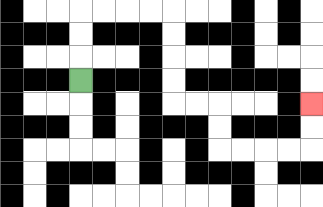{'start': '[3, 3]', 'end': '[13, 4]', 'path_directions': 'U,U,U,R,R,R,R,D,D,D,D,R,R,D,D,R,R,R,R,U,U', 'path_coordinates': '[[3, 3], [3, 2], [3, 1], [3, 0], [4, 0], [5, 0], [6, 0], [7, 0], [7, 1], [7, 2], [7, 3], [7, 4], [8, 4], [9, 4], [9, 5], [9, 6], [10, 6], [11, 6], [12, 6], [13, 6], [13, 5], [13, 4]]'}